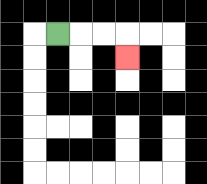{'start': '[2, 1]', 'end': '[5, 2]', 'path_directions': 'R,R,R,D', 'path_coordinates': '[[2, 1], [3, 1], [4, 1], [5, 1], [5, 2]]'}